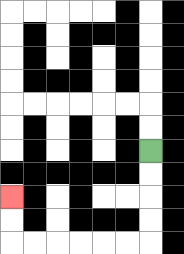{'start': '[6, 6]', 'end': '[0, 8]', 'path_directions': 'D,D,D,D,L,L,L,L,L,L,U,U', 'path_coordinates': '[[6, 6], [6, 7], [6, 8], [6, 9], [6, 10], [5, 10], [4, 10], [3, 10], [2, 10], [1, 10], [0, 10], [0, 9], [0, 8]]'}